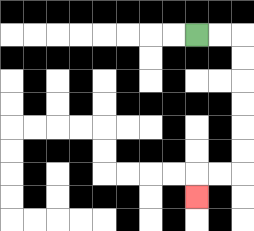{'start': '[8, 1]', 'end': '[8, 8]', 'path_directions': 'R,R,D,D,D,D,D,D,L,L,D', 'path_coordinates': '[[8, 1], [9, 1], [10, 1], [10, 2], [10, 3], [10, 4], [10, 5], [10, 6], [10, 7], [9, 7], [8, 7], [8, 8]]'}